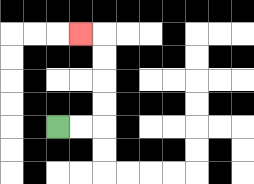{'start': '[2, 5]', 'end': '[3, 1]', 'path_directions': 'R,R,U,U,U,U,L', 'path_coordinates': '[[2, 5], [3, 5], [4, 5], [4, 4], [4, 3], [4, 2], [4, 1], [3, 1]]'}